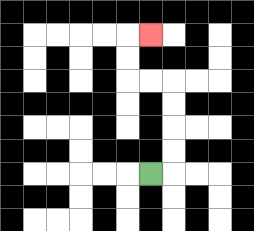{'start': '[6, 7]', 'end': '[6, 1]', 'path_directions': 'R,U,U,U,U,L,L,U,U,R', 'path_coordinates': '[[6, 7], [7, 7], [7, 6], [7, 5], [7, 4], [7, 3], [6, 3], [5, 3], [5, 2], [5, 1], [6, 1]]'}